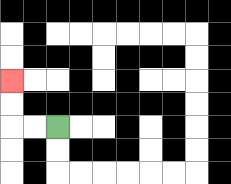{'start': '[2, 5]', 'end': '[0, 3]', 'path_directions': 'L,L,U,U', 'path_coordinates': '[[2, 5], [1, 5], [0, 5], [0, 4], [0, 3]]'}